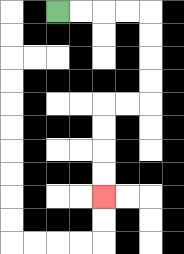{'start': '[2, 0]', 'end': '[4, 8]', 'path_directions': 'R,R,R,R,D,D,D,D,L,L,D,D,D,D', 'path_coordinates': '[[2, 0], [3, 0], [4, 0], [5, 0], [6, 0], [6, 1], [6, 2], [6, 3], [6, 4], [5, 4], [4, 4], [4, 5], [4, 6], [4, 7], [4, 8]]'}